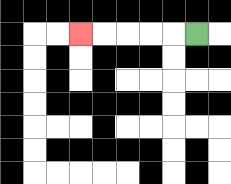{'start': '[8, 1]', 'end': '[3, 1]', 'path_directions': 'L,L,L,L,L', 'path_coordinates': '[[8, 1], [7, 1], [6, 1], [5, 1], [4, 1], [3, 1]]'}